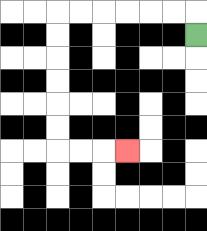{'start': '[8, 1]', 'end': '[5, 6]', 'path_directions': 'U,L,L,L,L,L,L,D,D,D,D,D,D,R,R,R', 'path_coordinates': '[[8, 1], [8, 0], [7, 0], [6, 0], [5, 0], [4, 0], [3, 0], [2, 0], [2, 1], [2, 2], [2, 3], [2, 4], [2, 5], [2, 6], [3, 6], [4, 6], [5, 6]]'}